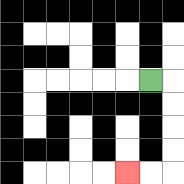{'start': '[6, 3]', 'end': '[5, 7]', 'path_directions': 'R,D,D,D,D,L,L', 'path_coordinates': '[[6, 3], [7, 3], [7, 4], [7, 5], [7, 6], [7, 7], [6, 7], [5, 7]]'}